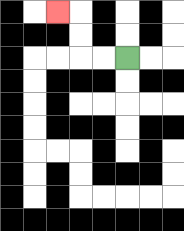{'start': '[5, 2]', 'end': '[2, 0]', 'path_directions': 'L,L,U,U,L', 'path_coordinates': '[[5, 2], [4, 2], [3, 2], [3, 1], [3, 0], [2, 0]]'}